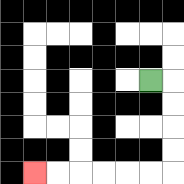{'start': '[6, 3]', 'end': '[1, 7]', 'path_directions': 'R,D,D,D,D,L,L,L,L,L,L', 'path_coordinates': '[[6, 3], [7, 3], [7, 4], [7, 5], [7, 6], [7, 7], [6, 7], [5, 7], [4, 7], [3, 7], [2, 7], [1, 7]]'}